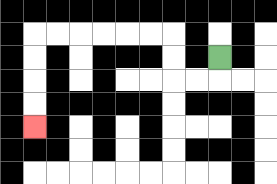{'start': '[9, 2]', 'end': '[1, 5]', 'path_directions': 'D,L,L,U,U,L,L,L,L,L,L,D,D,D,D', 'path_coordinates': '[[9, 2], [9, 3], [8, 3], [7, 3], [7, 2], [7, 1], [6, 1], [5, 1], [4, 1], [3, 1], [2, 1], [1, 1], [1, 2], [1, 3], [1, 4], [1, 5]]'}